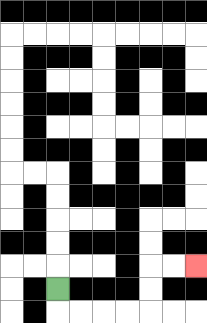{'start': '[2, 12]', 'end': '[8, 11]', 'path_directions': 'D,R,R,R,R,U,U,R,R', 'path_coordinates': '[[2, 12], [2, 13], [3, 13], [4, 13], [5, 13], [6, 13], [6, 12], [6, 11], [7, 11], [8, 11]]'}